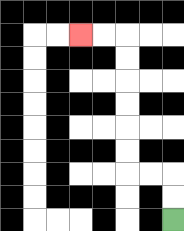{'start': '[7, 9]', 'end': '[3, 1]', 'path_directions': 'U,U,L,L,U,U,U,U,U,U,L,L', 'path_coordinates': '[[7, 9], [7, 8], [7, 7], [6, 7], [5, 7], [5, 6], [5, 5], [5, 4], [5, 3], [5, 2], [5, 1], [4, 1], [3, 1]]'}